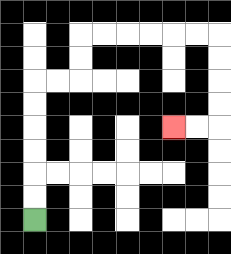{'start': '[1, 9]', 'end': '[7, 5]', 'path_directions': 'U,U,U,U,U,U,R,R,U,U,R,R,R,R,R,R,D,D,D,D,L,L', 'path_coordinates': '[[1, 9], [1, 8], [1, 7], [1, 6], [1, 5], [1, 4], [1, 3], [2, 3], [3, 3], [3, 2], [3, 1], [4, 1], [5, 1], [6, 1], [7, 1], [8, 1], [9, 1], [9, 2], [9, 3], [9, 4], [9, 5], [8, 5], [7, 5]]'}